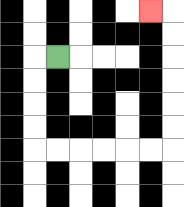{'start': '[2, 2]', 'end': '[6, 0]', 'path_directions': 'L,D,D,D,D,R,R,R,R,R,R,U,U,U,U,U,U,L', 'path_coordinates': '[[2, 2], [1, 2], [1, 3], [1, 4], [1, 5], [1, 6], [2, 6], [3, 6], [4, 6], [5, 6], [6, 6], [7, 6], [7, 5], [7, 4], [7, 3], [7, 2], [7, 1], [7, 0], [6, 0]]'}